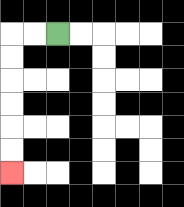{'start': '[2, 1]', 'end': '[0, 7]', 'path_directions': 'L,L,D,D,D,D,D,D', 'path_coordinates': '[[2, 1], [1, 1], [0, 1], [0, 2], [0, 3], [0, 4], [0, 5], [0, 6], [0, 7]]'}